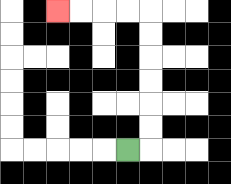{'start': '[5, 6]', 'end': '[2, 0]', 'path_directions': 'R,U,U,U,U,U,U,L,L,L,L', 'path_coordinates': '[[5, 6], [6, 6], [6, 5], [6, 4], [6, 3], [6, 2], [6, 1], [6, 0], [5, 0], [4, 0], [3, 0], [2, 0]]'}